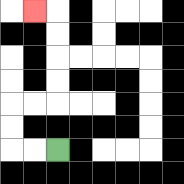{'start': '[2, 6]', 'end': '[1, 0]', 'path_directions': 'L,L,U,U,R,R,U,U,U,U,L', 'path_coordinates': '[[2, 6], [1, 6], [0, 6], [0, 5], [0, 4], [1, 4], [2, 4], [2, 3], [2, 2], [2, 1], [2, 0], [1, 0]]'}